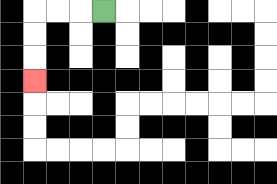{'start': '[4, 0]', 'end': '[1, 3]', 'path_directions': 'L,L,L,D,D,D', 'path_coordinates': '[[4, 0], [3, 0], [2, 0], [1, 0], [1, 1], [1, 2], [1, 3]]'}